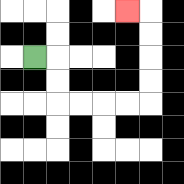{'start': '[1, 2]', 'end': '[5, 0]', 'path_directions': 'R,D,D,R,R,R,R,U,U,U,U,L', 'path_coordinates': '[[1, 2], [2, 2], [2, 3], [2, 4], [3, 4], [4, 4], [5, 4], [6, 4], [6, 3], [6, 2], [6, 1], [6, 0], [5, 0]]'}